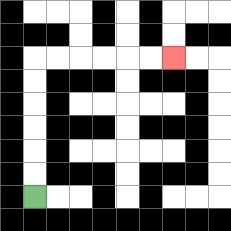{'start': '[1, 8]', 'end': '[7, 2]', 'path_directions': 'U,U,U,U,U,U,R,R,R,R,R,R', 'path_coordinates': '[[1, 8], [1, 7], [1, 6], [1, 5], [1, 4], [1, 3], [1, 2], [2, 2], [3, 2], [4, 2], [5, 2], [6, 2], [7, 2]]'}